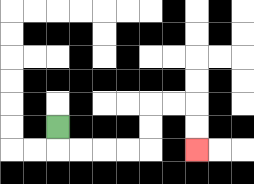{'start': '[2, 5]', 'end': '[8, 6]', 'path_directions': 'D,R,R,R,R,U,U,R,R,D,D', 'path_coordinates': '[[2, 5], [2, 6], [3, 6], [4, 6], [5, 6], [6, 6], [6, 5], [6, 4], [7, 4], [8, 4], [8, 5], [8, 6]]'}